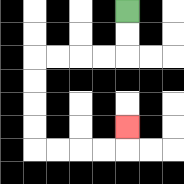{'start': '[5, 0]', 'end': '[5, 5]', 'path_directions': 'D,D,L,L,L,L,D,D,D,D,R,R,R,R,U', 'path_coordinates': '[[5, 0], [5, 1], [5, 2], [4, 2], [3, 2], [2, 2], [1, 2], [1, 3], [1, 4], [1, 5], [1, 6], [2, 6], [3, 6], [4, 6], [5, 6], [5, 5]]'}